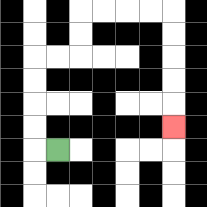{'start': '[2, 6]', 'end': '[7, 5]', 'path_directions': 'L,U,U,U,U,R,R,U,U,R,R,R,R,D,D,D,D,D', 'path_coordinates': '[[2, 6], [1, 6], [1, 5], [1, 4], [1, 3], [1, 2], [2, 2], [3, 2], [3, 1], [3, 0], [4, 0], [5, 0], [6, 0], [7, 0], [7, 1], [7, 2], [7, 3], [7, 4], [7, 5]]'}